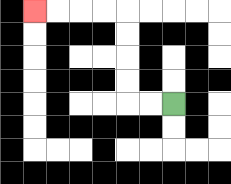{'start': '[7, 4]', 'end': '[1, 0]', 'path_directions': 'L,L,U,U,U,U,L,L,L,L', 'path_coordinates': '[[7, 4], [6, 4], [5, 4], [5, 3], [5, 2], [5, 1], [5, 0], [4, 0], [3, 0], [2, 0], [1, 0]]'}